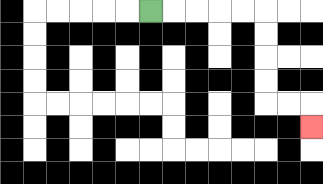{'start': '[6, 0]', 'end': '[13, 5]', 'path_directions': 'R,R,R,R,R,D,D,D,D,R,R,D', 'path_coordinates': '[[6, 0], [7, 0], [8, 0], [9, 0], [10, 0], [11, 0], [11, 1], [11, 2], [11, 3], [11, 4], [12, 4], [13, 4], [13, 5]]'}